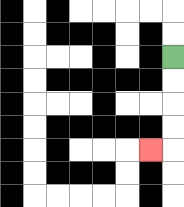{'start': '[7, 2]', 'end': '[6, 6]', 'path_directions': 'D,D,D,D,L', 'path_coordinates': '[[7, 2], [7, 3], [7, 4], [7, 5], [7, 6], [6, 6]]'}